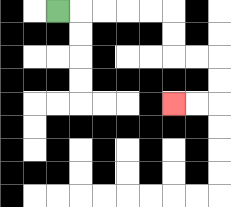{'start': '[2, 0]', 'end': '[7, 4]', 'path_directions': 'R,R,R,R,R,D,D,R,R,D,D,L,L', 'path_coordinates': '[[2, 0], [3, 0], [4, 0], [5, 0], [6, 0], [7, 0], [7, 1], [7, 2], [8, 2], [9, 2], [9, 3], [9, 4], [8, 4], [7, 4]]'}